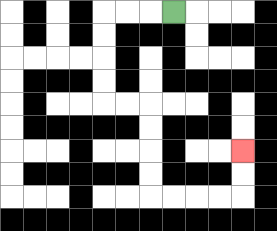{'start': '[7, 0]', 'end': '[10, 6]', 'path_directions': 'L,L,L,D,D,D,D,R,R,D,D,D,D,R,R,R,R,U,U', 'path_coordinates': '[[7, 0], [6, 0], [5, 0], [4, 0], [4, 1], [4, 2], [4, 3], [4, 4], [5, 4], [6, 4], [6, 5], [6, 6], [6, 7], [6, 8], [7, 8], [8, 8], [9, 8], [10, 8], [10, 7], [10, 6]]'}